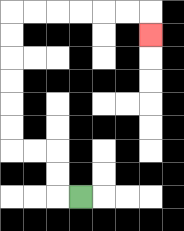{'start': '[3, 8]', 'end': '[6, 1]', 'path_directions': 'L,U,U,L,L,U,U,U,U,U,U,R,R,R,R,R,R,D', 'path_coordinates': '[[3, 8], [2, 8], [2, 7], [2, 6], [1, 6], [0, 6], [0, 5], [0, 4], [0, 3], [0, 2], [0, 1], [0, 0], [1, 0], [2, 0], [3, 0], [4, 0], [5, 0], [6, 0], [6, 1]]'}